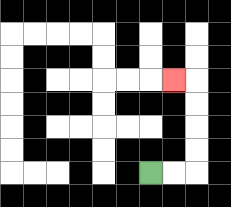{'start': '[6, 7]', 'end': '[7, 3]', 'path_directions': 'R,R,U,U,U,U,L', 'path_coordinates': '[[6, 7], [7, 7], [8, 7], [8, 6], [8, 5], [8, 4], [8, 3], [7, 3]]'}